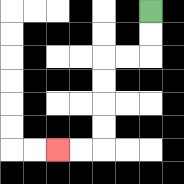{'start': '[6, 0]', 'end': '[2, 6]', 'path_directions': 'D,D,L,L,D,D,D,D,L,L', 'path_coordinates': '[[6, 0], [6, 1], [6, 2], [5, 2], [4, 2], [4, 3], [4, 4], [4, 5], [4, 6], [3, 6], [2, 6]]'}